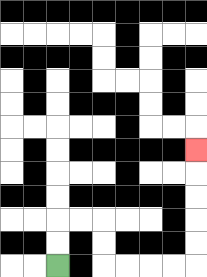{'start': '[2, 11]', 'end': '[8, 6]', 'path_directions': 'U,U,R,R,D,D,R,R,R,R,U,U,U,U,U', 'path_coordinates': '[[2, 11], [2, 10], [2, 9], [3, 9], [4, 9], [4, 10], [4, 11], [5, 11], [6, 11], [7, 11], [8, 11], [8, 10], [8, 9], [8, 8], [8, 7], [8, 6]]'}